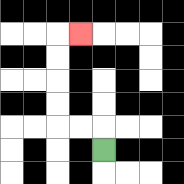{'start': '[4, 6]', 'end': '[3, 1]', 'path_directions': 'U,L,L,U,U,U,U,R', 'path_coordinates': '[[4, 6], [4, 5], [3, 5], [2, 5], [2, 4], [2, 3], [2, 2], [2, 1], [3, 1]]'}